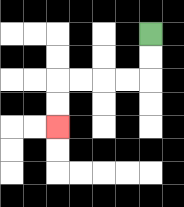{'start': '[6, 1]', 'end': '[2, 5]', 'path_directions': 'D,D,L,L,L,L,D,D', 'path_coordinates': '[[6, 1], [6, 2], [6, 3], [5, 3], [4, 3], [3, 3], [2, 3], [2, 4], [2, 5]]'}